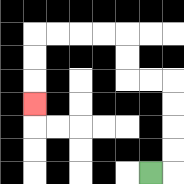{'start': '[6, 7]', 'end': '[1, 4]', 'path_directions': 'R,U,U,U,U,L,L,U,U,L,L,L,L,D,D,D', 'path_coordinates': '[[6, 7], [7, 7], [7, 6], [7, 5], [7, 4], [7, 3], [6, 3], [5, 3], [5, 2], [5, 1], [4, 1], [3, 1], [2, 1], [1, 1], [1, 2], [1, 3], [1, 4]]'}